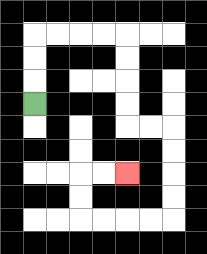{'start': '[1, 4]', 'end': '[5, 7]', 'path_directions': 'U,U,U,R,R,R,R,D,D,D,D,R,R,D,D,D,D,L,L,L,L,U,U,R,R', 'path_coordinates': '[[1, 4], [1, 3], [1, 2], [1, 1], [2, 1], [3, 1], [4, 1], [5, 1], [5, 2], [5, 3], [5, 4], [5, 5], [6, 5], [7, 5], [7, 6], [7, 7], [7, 8], [7, 9], [6, 9], [5, 9], [4, 9], [3, 9], [3, 8], [3, 7], [4, 7], [5, 7]]'}